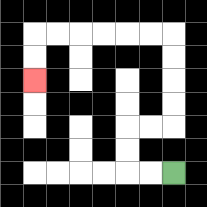{'start': '[7, 7]', 'end': '[1, 3]', 'path_directions': 'L,L,U,U,R,R,U,U,U,U,L,L,L,L,L,L,D,D', 'path_coordinates': '[[7, 7], [6, 7], [5, 7], [5, 6], [5, 5], [6, 5], [7, 5], [7, 4], [7, 3], [7, 2], [7, 1], [6, 1], [5, 1], [4, 1], [3, 1], [2, 1], [1, 1], [1, 2], [1, 3]]'}